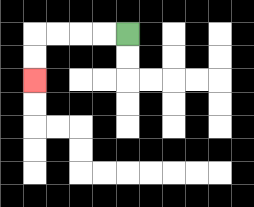{'start': '[5, 1]', 'end': '[1, 3]', 'path_directions': 'L,L,L,L,D,D', 'path_coordinates': '[[5, 1], [4, 1], [3, 1], [2, 1], [1, 1], [1, 2], [1, 3]]'}